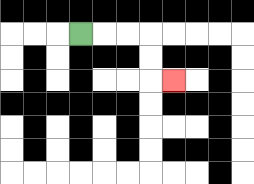{'start': '[3, 1]', 'end': '[7, 3]', 'path_directions': 'R,R,R,D,D,R', 'path_coordinates': '[[3, 1], [4, 1], [5, 1], [6, 1], [6, 2], [6, 3], [7, 3]]'}